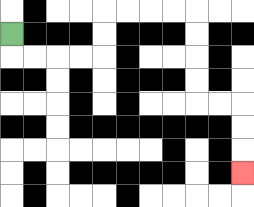{'start': '[0, 1]', 'end': '[10, 7]', 'path_directions': 'D,R,R,R,R,U,U,R,R,R,R,D,D,D,D,R,R,D,D,D', 'path_coordinates': '[[0, 1], [0, 2], [1, 2], [2, 2], [3, 2], [4, 2], [4, 1], [4, 0], [5, 0], [6, 0], [7, 0], [8, 0], [8, 1], [8, 2], [8, 3], [8, 4], [9, 4], [10, 4], [10, 5], [10, 6], [10, 7]]'}